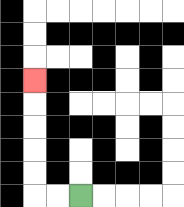{'start': '[3, 8]', 'end': '[1, 3]', 'path_directions': 'L,L,U,U,U,U,U', 'path_coordinates': '[[3, 8], [2, 8], [1, 8], [1, 7], [1, 6], [1, 5], [1, 4], [1, 3]]'}